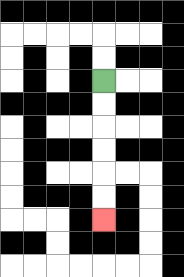{'start': '[4, 3]', 'end': '[4, 9]', 'path_directions': 'D,D,D,D,D,D', 'path_coordinates': '[[4, 3], [4, 4], [4, 5], [4, 6], [4, 7], [4, 8], [4, 9]]'}